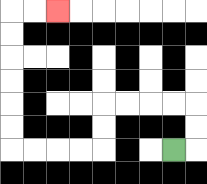{'start': '[7, 6]', 'end': '[2, 0]', 'path_directions': 'R,U,U,L,L,L,L,D,D,L,L,L,L,U,U,U,U,U,U,R,R', 'path_coordinates': '[[7, 6], [8, 6], [8, 5], [8, 4], [7, 4], [6, 4], [5, 4], [4, 4], [4, 5], [4, 6], [3, 6], [2, 6], [1, 6], [0, 6], [0, 5], [0, 4], [0, 3], [0, 2], [0, 1], [0, 0], [1, 0], [2, 0]]'}